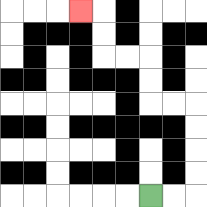{'start': '[6, 8]', 'end': '[3, 0]', 'path_directions': 'R,R,U,U,U,U,L,L,U,U,L,L,U,U,L', 'path_coordinates': '[[6, 8], [7, 8], [8, 8], [8, 7], [8, 6], [8, 5], [8, 4], [7, 4], [6, 4], [6, 3], [6, 2], [5, 2], [4, 2], [4, 1], [4, 0], [3, 0]]'}